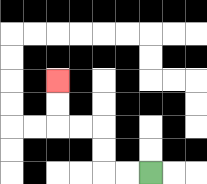{'start': '[6, 7]', 'end': '[2, 3]', 'path_directions': 'L,L,U,U,L,L,U,U', 'path_coordinates': '[[6, 7], [5, 7], [4, 7], [4, 6], [4, 5], [3, 5], [2, 5], [2, 4], [2, 3]]'}